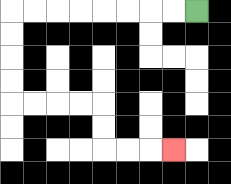{'start': '[8, 0]', 'end': '[7, 6]', 'path_directions': 'L,L,L,L,L,L,L,L,D,D,D,D,R,R,R,R,D,D,R,R,R', 'path_coordinates': '[[8, 0], [7, 0], [6, 0], [5, 0], [4, 0], [3, 0], [2, 0], [1, 0], [0, 0], [0, 1], [0, 2], [0, 3], [0, 4], [1, 4], [2, 4], [3, 4], [4, 4], [4, 5], [4, 6], [5, 6], [6, 6], [7, 6]]'}